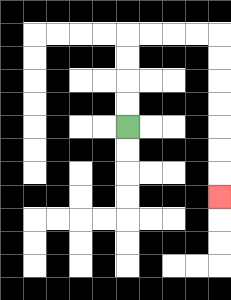{'start': '[5, 5]', 'end': '[9, 8]', 'path_directions': 'U,U,U,U,R,R,R,R,D,D,D,D,D,D,D', 'path_coordinates': '[[5, 5], [5, 4], [5, 3], [5, 2], [5, 1], [6, 1], [7, 1], [8, 1], [9, 1], [9, 2], [9, 3], [9, 4], [9, 5], [9, 6], [9, 7], [9, 8]]'}